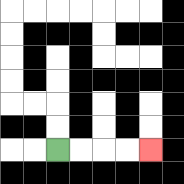{'start': '[2, 6]', 'end': '[6, 6]', 'path_directions': 'R,R,R,R', 'path_coordinates': '[[2, 6], [3, 6], [4, 6], [5, 6], [6, 6]]'}